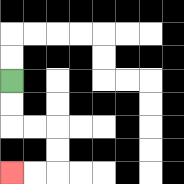{'start': '[0, 3]', 'end': '[0, 7]', 'path_directions': 'D,D,R,R,D,D,L,L', 'path_coordinates': '[[0, 3], [0, 4], [0, 5], [1, 5], [2, 5], [2, 6], [2, 7], [1, 7], [0, 7]]'}